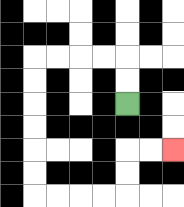{'start': '[5, 4]', 'end': '[7, 6]', 'path_directions': 'U,U,L,L,L,L,D,D,D,D,D,D,R,R,R,R,U,U,R,R', 'path_coordinates': '[[5, 4], [5, 3], [5, 2], [4, 2], [3, 2], [2, 2], [1, 2], [1, 3], [1, 4], [1, 5], [1, 6], [1, 7], [1, 8], [2, 8], [3, 8], [4, 8], [5, 8], [5, 7], [5, 6], [6, 6], [7, 6]]'}